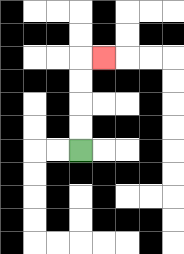{'start': '[3, 6]', 'end': '[4, 2]', 'path_directions': 'U,U,U,U,R', 'path_coordinates': '[[3, 6], [3, 5], [3, 4], [3, 3], [3, 2], [4, 2]]'}